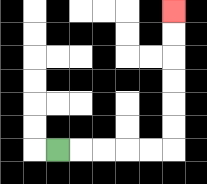{'start': '[2, 6]', 'end': '[7, 0]', 'path_directions': 'R,R,R,R,R,U,U,U,U,U,U', 'path_coordinates': '[[2, 6], [3, 6], [4, 6], [5, 6], [6, 6], [7, 6], [7, 5], [7, 4], [7, 3], [7, 2], [7, 1], [7, 0]]'}